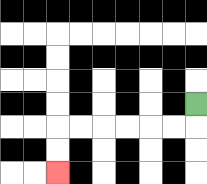{'start': '[8, 4]', 'end': '[2, 7]', 'path_directions': 'D,L,L,L,L,L,L,D,D', 'path_coordinates': '[[8, 4], [8, 5], [7, 5], [6, 5], [5, 5], [4, 5], [3, 5], [2, 5], [2, 6], [2, 7]]'}